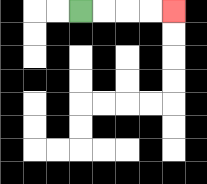{'start': '[3, 0]', 'end': '[7, 0]', 'path_directions': 'R,R,R,R', 'path_coordinates': '[[3, 0], [4, 0], [5, 0], [6, 0], [7, 0]]'}